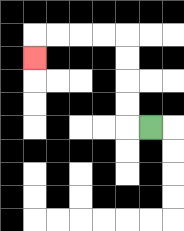{'start': '[6, 5]', 'end': '[1, 2]', 'path_directions': 'L,U,U,U,U,L,L,L,L,D', 'path_coordinates': '[[6, 5], [5, 5], [5, 4], [5, 3], [5, 2], [5, 1], [4, 1], [3, 1], [2, 1], [1, 1], [1, 2]]'}